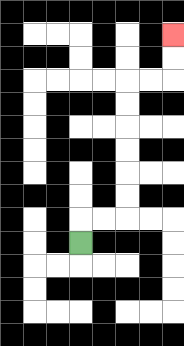{'start': '[3, 10]', 'end': '[7, 1]', 'path_directions': 'U,R,R,U,U,U,U,U,U,R,R,U,U', 'path_coordinates': '[[3, 10], [3, 9], [4, 9], [5, 9], [5, 8], [5, 7], [5, 6], [5, 5], [5, 4], [5, 3], [6, 3], [7, 3], [7, 2], [7, 1]]'}